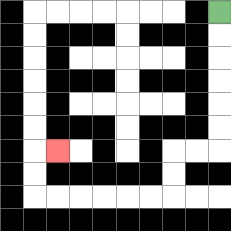{'start': '[9, 0]', 'end': '[2, 6]', 'path_directions': 'D,D,D,D,D,D,L,L,D,D,L,L,L,L,L,L,U,U,R', 'path_coordinates': '[[9, 0], [9, 1], [9, 2], [9, 3], [9, 4], [9, 5], [9, 6], [8, 6], [7, 6], [7, 7], [7, 8], [6, 8], [5, 8], [4, 8], [3, 8], [2, 8], [1, 8], [1, 7], [1, 6], [2, 6]]'}